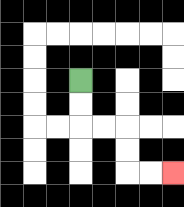{'start': '[3, 3]', 'end': '[7, 7]', 'path_directions': 'D,D,R,R,D,D,R,R', 'path_coordinates': '[[3, 3], [3, 4], [3, 5], [4, 5], [5, 5], [5, 6], [5, 7], [6, 7], [7, 7]]'}